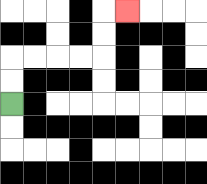{'start': '[0, 4]', 'end': '[5, 0]', 'path_directions': 'U,U,R,R,R,R,U,U,R', 'path_coordinates': '[[0, 4], [0, 3], [0, 2], [1, 2], [2, 2], [3, 2], [4, 2], [4, 1], [4, 0], [5, 0]]'}